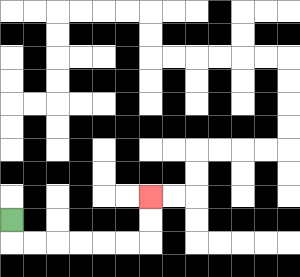{'start': '[0, 9]', 'end': '[6, 8]', 'path_directions': 'D,R,R,R,R,R,R,U,U', 'path_coordinates': '[[0, 9], [0, 10], [1, 10], [2, 10], [3, 10], [4, 10], [5, 10], [6, 10], [6, 9], [6, 8]]'}